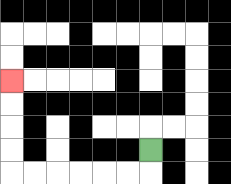{'start': '[6, 6]', 'end': '[0, 3]', 'path_directions': 'D,L,L,L,L,L,L,U,U,U,U', 'path_coordinates': '[[6, 6], [6, 7], [5, 7], [4, 7], [3, 7], [2, 7], [1, 7], [0, 7], [0, 6], [0, 5], [0, 4], [0, 3]]'}